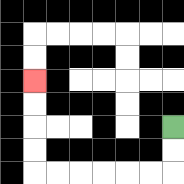{'start': '[7, 5]', 'end': '[1, 3]', 'path_directions': 'D,D,L,L,L,L,L,L,U,U,U,U', 'path_coordinates': '[[7, 5], [7, 6], [7, 7], [6, 7], [5, 7], [4, 7], [3, 7], [2, 7], [1, 7], [1, 6], [1, 5], [1, 4], [1, 3]]'}